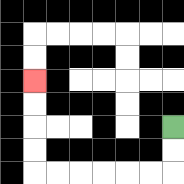{'start': '[7, 5]', 'end': '[1, 3]', 'path_directions': 'D,D,L,L,L,L,L,L,U,U,U,U', 'path_coordinates': '[[7, 5], [7, 6], [7, 7], [6, 7], [5, 7], [4, 7], [3, 7], [2, 7], [1, 7], [1, 6], [1, 5], [1, 4], [1, 3]]'}